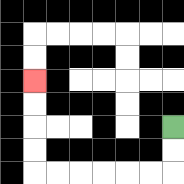{'start': '[7, 5]', 'end': '[1, 3]', 'path_directions': 'D,D,L,L,L,L,L,L,U,U,U,U', 'path_coordinates': '[[7, 5], [7, 6], [7, 7], [6, 7], [5, 7], [4, 7], [3, 7], [2, 7], [1, 7], [1, 6], [1, 5], [1, 4], [1, 3]]'}